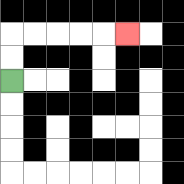{'start': '[0, 3]', 'end': '[5, 1]', 'path_directions': 'U,U,R,R,R,R,R', 'path_coordinates': '[[0, 3], [0, 2], [0, 1], [1, 1], [2, 1], [3, 1], [4, 1], [5, 1]]'}